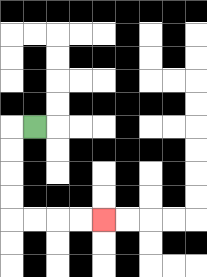{'start': '[1, 5]', 'end': '[4, 9]', 'path_directions': 'L,D,D,D,D,R,R,R,R', 'path_coordinates': '[[1, 5], [0, 5], [0, 6], [0, 7], [0, 8], [0, 9], [1, 9], [2, 9], [3, 9], [4, 9]]'}